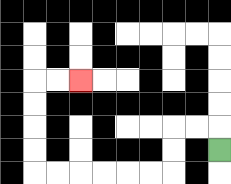{'start': '[9, 6]', 'end': '[3, 3]', 'path_directions': 'U,L,L,D,D,L,L,L,L,L,L,U,U,U,U,R,R', 'path_coordinates': '[[9, 6], [9, 5], [8, 5], [7, 5], [7, 6], [7, 7], [6, 7], [5, 7], [4, 7], [3, 7], [2, 7], [1, 7], [1, 6], [1, 5], [1, 4], [1, 3], [2, 3], [3, 3]]'}